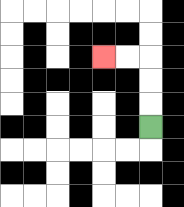{'start': '[6, 5]', 'end': '[4, 2]', 'path_directions': 'U,U,U,L,L', 'path_coordinates': '[[6, 5], [6, 4], [6, 3], [6, 2], [5, 2], [4, 2]]'}